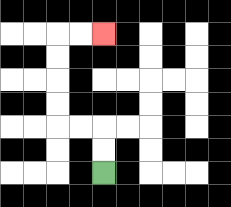{'start': '[4, 7]', 'end': '[4, 1]', 'path_directions': 'U,U,L,L,U,U,U,U,R,R', 'path_coordinates': '[[4, 7], [4, 6], [4, 5], [3, 5], [2, 5], [2, 4], [2, 3], [2, 2], [2, 1], [3, 1], [4, 1]]'}